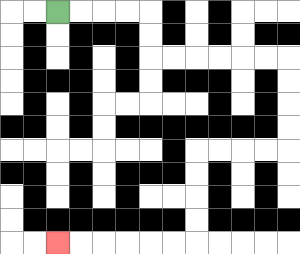{'start': '[2, 0]', 'end': '[2, 10]', 'path_directions': 'R,R,R,R,D,D,R,R,R,R,R,R,D,D,D,D,L,L,L,L,D,D,D,D,L,L,L,L,L,L', 'path_coordinates': '[[2, 0], [3, 0], [4, 0], [5, 0], [6, 0], [6, 1], [6, 2], [7, 2], [8, 2], [9, 2], [10, 2], [11, 2], [12, 2], [12, 3], [12, 4], [12, 5], [12, 6], [11, 6], [10, 6], [9, 6], [8, 6], [8, 7], [8, 8], [8, 9], [8, 10], [7, 10], [6, 10], [5, 10], [4, 10], [3, 10], [2, 10]]'}